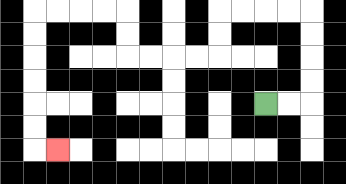{'start': '[11, 4]', 'end': '[2, 6]', 'path_directions': 'R,R,U,U,U,U,L,L,L,L,D,D,L,L,L,L,U,U,L,L,L,L,D,D,D,D,D,D,R', 'path_coordinates': '[[11, 4], [12, 4], [13, 4], [13, 3], [13, 2], [13, 1], [13, 0], [12, 0], [11, 0], [10, 0], [9, 0], [9, 1], [9, 2], [8, 2], [7, 2], [6, 2], [5, 2], [5, 1], [5, 0], [4, 0], [3, 0], [2, 0], [1, 0], [1, 1], [1, 2], [1, 3], [1, 4], [1, 5], [1, 6], [2, 6]]'}